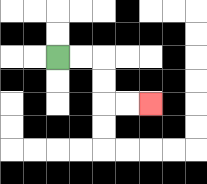{'start': '[2, 2]', 'end': '[6, 4]', 'path_directions': 'R,R,D,D,R,R', 'path_coordinates': '[[2, 2], [3, 2], [4, 2], [4, 3], [4, 4], [5, 4], [6, 4]]'}